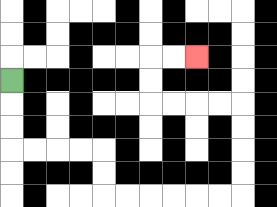{'start': '[0, 3]', 'end': '[8, 2]', 'path_directions': 'D,D,D,R,R,R,R,D,D,R,R,R,R,R,R,U,U,U,U,L,L,L,L,U,U,R,R', 'path_coordinates': '[[0, 3], [0, 4], [0, 5], [0, 6], [1, 6], [2, 6], [3, 6], [4, 6], [4, 7], [4, 8], [5, 8], [6, 8], [7, 8], [8, 8], [9, 8], [10, 8], [10, 7], [10, 6], [10, 5], [10, 4], [9, 4], [8, 4], [7, 4], [6, 4], [6, 3], [6, 2], [7, 2], [8, 2]]'}